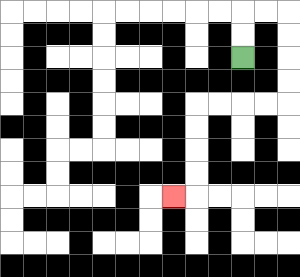{'start': '[10, 2]', 'end': '[7, 8]', 'path_directions': 'U,U,R,R,D,D,D,D,L,L,L,L,D,D,D,D,L', 'path_coordinates': '[[10, 2], [10, 1], [10, 0], [11, 0], [12, 0], [12, 1], [12, 2], [12, 3], [12, 4], [11, 4], [10, 4], [9, 4], [8, 4], [8, 5], [8, 6], [8, 7], [8, 8], [7, 8]]'}